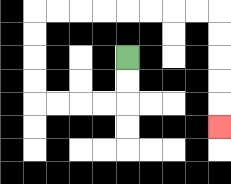{'start': '[5, 2]', 'end': '[9, 5]', 'path_directions': 'D,D,L,L,L,L,U,U,U,U,R,R,R,R,R,R,R,R,D,D,D,D,D', 'path_coordinates': '[[5, 2], [5, 3], [5, 4], [4, 4], [3, 4], [2, 4], [1, 4], [1, 3], [1, 2], [1, 1], [1, 0], [2, 0], [3, 0], [4, 0], [5, 0], [6, 0], [7, 0], [8, 0], [9, 0], [9, 1], [9, 2], [9, 3], [9, 4], [9, 5]]'}